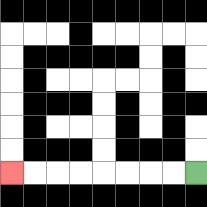{'start': '[8, 7]', 'end': '[0, 7]', 'path_directions': 'L,L,L,L,L,L,L,L', 'path_coordinates': '[[8, 7], [7, 7], [6, 7], [5, 7], [4, 7], [3, 7], [2, 7], [1, 7], [0, 7]]'}